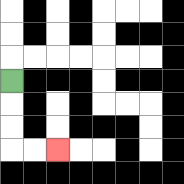{'start': '[0, 3]', 'end': '[2, 6]', 'path_directions': 'D,D,D,R,R', 'path_coordinates': '[[0, 3], [0, 4], [0, 5], [0, 6], [1, 6], [2, 6]]'}